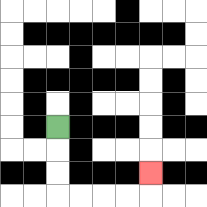{'start': '[2, 5]', 'end': '[6, 7]', 'path_directions': 'D,D,D,R,R,R,R,U', 'path_coordinates': '[[2, 5], [2, 6], [2, 7], [2, 8], [3, 8], [4, 8], [5, 8], [6, 8], [6, 7]]'}